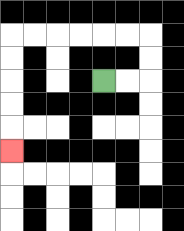{'start': '[4, 3]', 'end': '[0, 6]', 'path_directions': 'R,R,U,U,L,L,L,L,L,L,D,D,D,D,D', 'path_coordinates': '[[4, 3], [5, 3], [6, 3], [6, 2], [6, 1], [5, 1], [4, 1], [3, 1], [2, 1], [1, 1], [0, 1], [0, 2], [0, 3], [0, 4], [0, 5], [0, 6]]'}